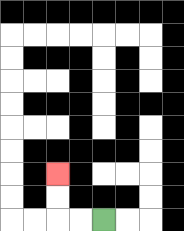{'start': '[4, 9]', 'end': '[2, 7]', 'path_directions': 'L,L,U,U', 'path_coordinates': '[[4, 9], [3, 9], [2, 9], [2, 8], [2, 7]]'}